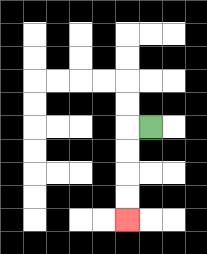{'start': '[6, 5]', 'end': '[5, 9]', 'path_directions': 'L,D,D,D,D', 'path_coordinates': '[[6, 5], [5, 5], [5, 6], [5, 7], [5, 8], [5, 9]]'}